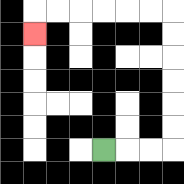{'start': '[4, 6]', 'end': '[1, 1]', 'path_directions': 'R,R,R,U,U,U,U,U,U,L,L,L,L,L,L,D', 'path_coordinates': '[[4, 6], [5, 6], [6, 6], [7, 6], [7, 5], [7, 4], [7, 3], [7, 2], [7, 1], [7, 0], [6, 0], [5, 0], [4, 0], [3, 0], [2, 0], [1, 0], [1, 1]]'}